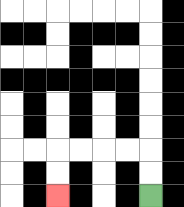{'start': '[6, 8]', 'end': '[2, 8]', 'path_directions': 'U,U,L,L,L,L,D,D', 'path_coordinates': '[[6, 8], [6, 7], [6, 6], [5, 6], [4, 6], [3, 6], [2, 6], [2, 7], [2, 8]]'}